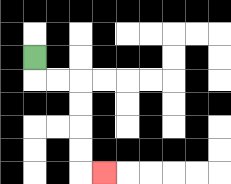{'start': '[1, 2]', 'end': '[4, 7]', 'path_directions': 'D,R,R,D,D,D,D,R', 'path_coordinates': '[[1, 2], [1, 3], [2, 3], [3, 3], [3, 4], [3, 5], [3, 6], [3, 7], [4, 7]]'}